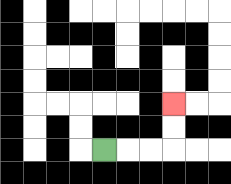{'start': '[4, 6]', 'end': '[7, 4]', 'path_directions': 'R,R,R,U,U', 'path_coordinates': '[[4, 6], [5, 6], [6, 6], [7, 6], [7, 5], [7, 4]]'}